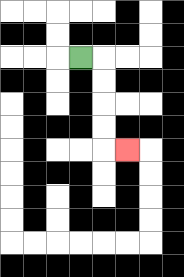{'start': '[3, 2]', 'end': '[5, 6]', 'path_directions': 'R,D,D,D,D,R', 'path_coordinates': '[[3, 2], [4, 2], [4, 3], [4, 4], [4, 5], [4, 6], [5, 6]]'}